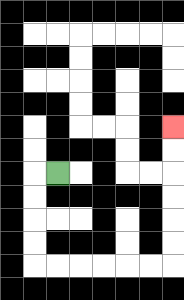{'start': '[2, 7]', 'end': '[7, 5]', 'path_directions': 'L,D,D,D,D,R,R,R,R,R,R,U,U,U,U,U,U', 'path_coordinates': '[[2, 7], [1, 7], [1, 8], [1, 9], [1, 10], [1, 11], [2, 11], [3, 11], [4, 11], [5, 11], [6, 11], [7, 11], [7, 10], [7, 9], [7, 8], [7, 7], [7, 6], [7, 5]]'}